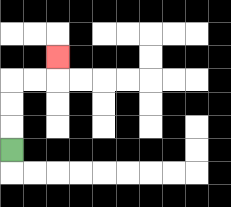{'start': '[0, 6]', 'end': '[2, 2]', 'path_directions': 'U,U,U,R,R,U', 'path_coordinates': '[[0, 6], [0, 5], [0, 4], [0, 3], [1, 3], [2, 3], [2, 2]]'}